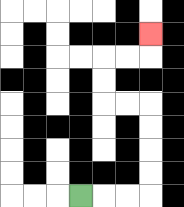{'start': '[3, 8]', 'end': '[6, 1]', 'path_directions': 'R,R,R,U,U,U,U,L,L,U,U,R,R,U', 'path_coordinates': '[[3, 8], [4, 8], [5, 8], [6, 8], [6, 7], [6, 6], [6, 5], [6, 4], [5, 4], [4, 4], [4, 3], [4, 2], [5, 2], [6, 2], [6, 1]]'}